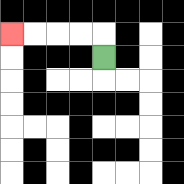{'start': '[4, 2]', 'end': '[0, 1]', 'path_directions': 'U,L,L,L,L', 'path_coordinates': '[[4, 2], [4, 1], [3, 1], [2, 1], [1, 1], [0, 1]]'}